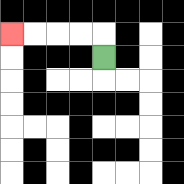{'start': '[4, 2]', 'end': '[0, 1]', 'path_directions': 'U,L,L,L,L', 'path_coordinates': '[[4, 2], [4, 1], [3, 1], [2, 1], [1, 1], [0, 1]]'}